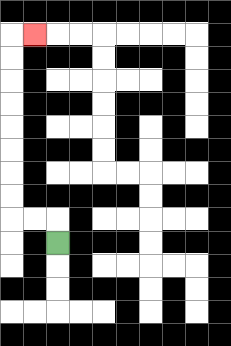{'start': '[2, 10]', 'end': '[1, 1]', 'path_directions': 'U,L,L,U,U,U,U,U,U,U,U,R', 'path_coordinates': '[[2, 10], [2, 9], [1, 9], [0, 9], [0, 8], [0, 7], [0, 6], [0, 5], [0, 4], [0, 3], [0, 2], [0, 1], [1, 1]]'}